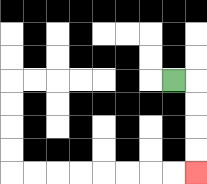{'start': '[7, 3]', 'end': '[8, 7]', 'path_directions': 'R,D,D,D,D', 'path_coordinates': '[[7, 3], [8, 3], [8, 4], [8, 5], [8, 6], [8, 7]]'}